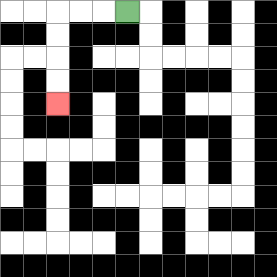{'start': '[5, 0]', 'end': '[2, 4]', 'path_directions': 'L,L,L,D,D,D,D', 'path_coordinates': '[[5, 0], [4, 0], [3, 0], [2, 0], [2, 1], [2, 2], [2, 3], [2, 4]]'}